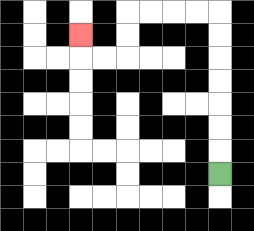{'start': '[9, 7]', 'end': '[3, 1]', 'path_directions': 'U,U,U,U,U,U,U,L,L,L,L,D,D,L,L,U', 'path_coordinates': '[[9, 7], [9, 6], [9, 5], [9, 4], [9, 3], [9, 2], [9, 1], [9, 0], [8, 0], [7, 0], [6, 0], [5, 0], [5, 1], [5, 2], [4, 2], [3, 2], [3, 1]]'}